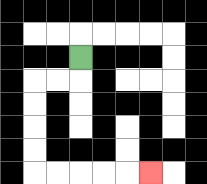{'start': '[3, 2]', 'end': '[6, 7]', 'path_directions': 'D,L,L,D,D,D,D,R,R,R,R,R', 'path_coordinates': '[[3, 2], [3, 3], [2, 3], [1, 3], [1, 4], [1, 5], [1, 6], [1, 7], [2, 7], [3, 7], [4, 7], [5, 7], [6, 7]]'}